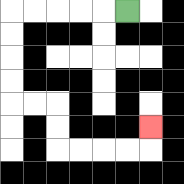{'start': '[5, 0]', 'end': '[6, 5]', 'path_directions': 'L,L,L,L,L,D,D,D,D,R,R,D,D,R,R,R,R,U', 'path_coordinates': '[[5, 0], [4, 0], [3, 0], [2, 0], [1, 0], [0, 0], [0, 1], [0, 2], [0, 3], [0, 4], [1, 4], [2, 4], [2, 5], [2, 6], [3, 6], [4, 6], [5, 6], [6, 6], [6, 5]]'}